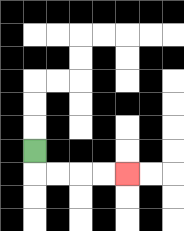{'start': '[1, 6]', 'end': '[5, 7]', 'path_directions': 'D,R,R,R,R', 'path_coordinates': '[[1, 6], [1, 7], [2, 7], [3, 7], [4, 7], [5, 7]]'}